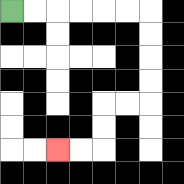{'start': '[0, 0]', 'end': '[2, 6]', 'path_directions': 'R,R,R,R,R,R,D,D,D,D,L,L,D,D,L,L', 'path_coordinates': '[[0, 0], [1, 0], [2, 0], [3, 0], [4, 0], [5, 0], [6, 0], [6, 1], [6, 2], [6, 3], [6, 4], [5, 4], [4, 4], [4, 5], [4, 6], [3, 6], [2, 6]]'}